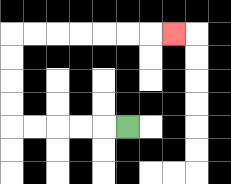{'start': '[5, 5]', 'end': '[7, 1]', 'path_directions': 'L,L,L,L,L,U,U,U,U,R,R,R,R,R,R,R', 'path_coordinates': '[[5, 5], [4, 5], [3, 5], [2, 5], [1, 5], [0, 5], [0, 4], [0, 3], [0, 2], [0, 1], [1, 1], [2, 1], [3, 1], [4, 1], [5, 1], [6, 1], [7, 1]]'}